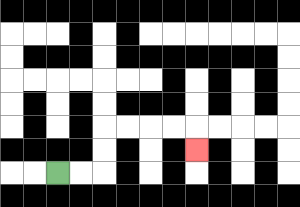{'start': '[2, 7]', 'end': '[8, 6]', 'path_directions': 'R,R,U,U,R,R,R,R,D', 'path_coordinates': '[[2, 7], [3, 7], [4, 7], [4, 6], [4, 5], [5, 5], [6, 5], [7, 5], [8, 5], [8, 6]]'}